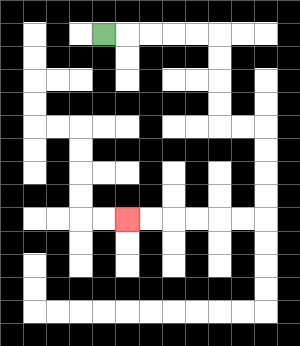{'start': '[4, 1]', 'end': '[5, 9]', 'path_directions': 'R,R,R,R,R,D,D,D,D,R,R,D,D,D,D,L,L,L,L,L,L', 'path_coordinates': '[[4, 1], [5, 1], [6, 1], [7, 1], [8, 1], [9, 1], [9, 2], [9, 3], [9, 4], [9, 5], [10, 5], [11, 5], [11, 6], [11, 7], [11, 8], [11, 9], [10, 9], [9, 9], [8, 9], [7, 9], [6, 9], [5, 9]]'}